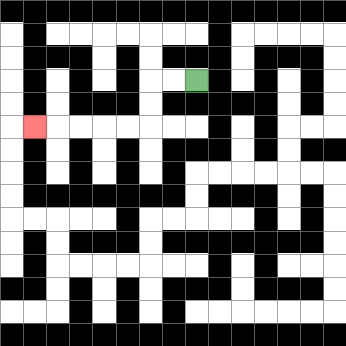{'start': '[8, 3]', 'end': '[1, 5]', 'path_directions': 'L,L,D,D,L,L,L,L,L', 'path_coordinates': '[[8, 3], [7, 3], [6, 3], [6, 4], [6, 5], [5, 5], [4, 5], [3, 5], [2, 5], [1, 5]]'}